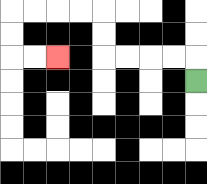{'start': '[8, 3]', 'end': '[2, 2]', 'path_directions': 'U,L,L,L,L,U,U,L,L,L,L,D,D,R,R', 'path_coordinates': '[[8, 3], [8, 2], [7, 2], [6, 2], [5, 2], [4, 2], [4, 1], [4, 0], [3, 0], [2, 0], [1, 0], [0, 0], [0, 1], [0, 2], [1, 2], [2, 2]]'}